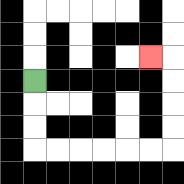{'start': '[1, 3]', 'end': '[6, 2]', 'path_directions': 'D,D,D,R,R,R,R,R,R,U,U,U,U,L', 'path_coordinates': '[[1, 3], [1, 4], [1, 5], [1, 6], [2, 6], [3, 6], [4, 6], [5, 6], [6, 6], [7, 6], [7, 5], [7, 4], [7, 3], [7, 2], [6, 2]]'}